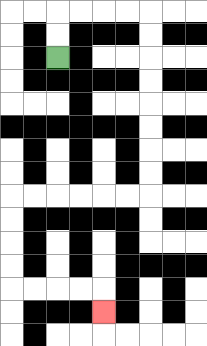{'start': '[2, 2]', 'end': '[4, 13]', 'path_directions': 'U,U,R,R,R,R,D,D,D,D,D,D,D,D,L,L,L,L,L,L,D,D,D,D,R,R,R,R,D', 'path_coordinates': '[[2, 2], [2, 1], [2, 0], [3, 0], [4, 0], [5, 0], [6, 0], [6, 1], [6, 2], [6, 3], [6, 4], [6, 5], [6, 6], [6, 7], [6, 8], [5, 8], [4, 8], [3, 8], [2, 8], [1, 8], [0, 8], [0, 9], [0, 10], [0, 11], [0, 12], [1, 12], [2, 12], [3, 12], [4, 12], [4, 13]]'}